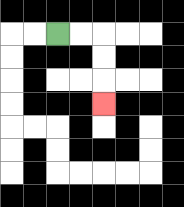{'start': '[2, 1]', 'end': '[4, 4]', 'path_directions': 'R,R,D,D,D', 'path_coordinates': '[[2, 1], [3, 1], [4, 1], [4, 2], [4, 3], [4, 4]]'}